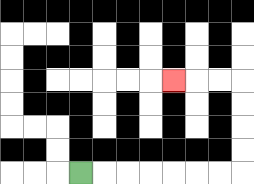{'start': '[3, 7]', 'end': '[7, 3]', 'path_directions': 'R,R,R,R,R,R,R,U,U,U,U,L,L,L', 'path_coordinates': '[[3, 7], [4, 7], [5, 7], [6, 7], [7, 7], [8, 7], [9, 7], [10, 7], [10, 6], [10, 5], [10, 4], [10, 3], [9, 3], [8, 3], [7, 3]]'}